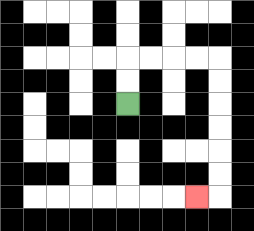{'start': '[5, 4]', 'end': '[8, 8]', 'path_directions': 'U,U,R,R,R,R,D,D,D,D,D,D,L', 'path_coordinates': '[[5, 4], [5, 3], [5, 2], [6, 2], [7, 2], [8, 2], [9, 2], [9, 3], [9, 4], [9, 5], [9, 6], [9, 7], [9, 8], [8, 8]]'}